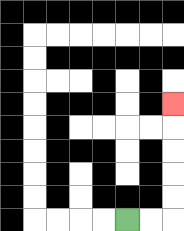{'start': '[5, 9]', 'end': '[7, 4]', 'path_directions': 'R,R,U,U,U,U,U', 'path_coordinates': '[[5, 9], [6, 9], [7, 9], [7, 8], [7, 7], [7, 6], [7, 5], [7, 4]]'}